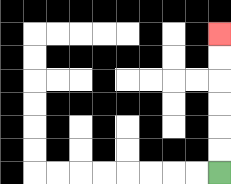{'start': '[9, 7]', 'end': '[9, 1]', 'path_directions': 'U,U,U,U,U,U', 'path_coordinates': '[[9, 7], [9, 6], [9, 5], [9, 4], [9, 3], [9, 2], [9, 1]]'}